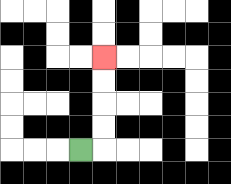{'start': '[3, 6]', 'end': '[4, 2]', 'path_directions': 'R,U,U,U,U', 'path_coordinates': '[[3, 6], [4, 6], [4, 5], [4, 4], [4, 3], [4, 2]]'}